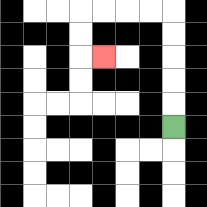{'start': '[7, 5]', 'end': '[4, 2]', 'path_directions': 'U,U,U,U,U,L,L,L,L,D,D,R', 'path_coordinates': '[[7, 5], [7, 4], [7, 3], [7, 2], [7, 1], [7, 0], [6, 0], [5, 0], [4, 0], [3, 0], [3, 1], [3, 2], [4, 2]]'}